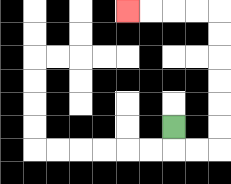{'start': '[7, 5]', 'end': '[5, 0]', 'path_directions': 'D,R,R,U,U,U,U,U,U,L,L,L,L', 'path_coordinates': '[[7, 5], [7, 6], [8, 6], [9, 6], [9, 5], [9, 4], [9, 3], [9, 2], [9, 1], [9, 0], [8, 0], [7, 0], [6, 0], [5, 0]]'}